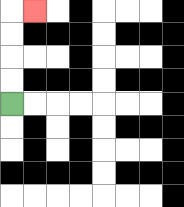{'start': '[0, 4]', 'end': '[1, 0]', 'path_directions': 'U,U,U,U,R', 'path_coordinates': '[[0, 4], [0, 3], [0, 2], [0, 1], [0, 0], [1, 0]]'}